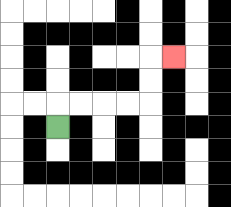{'start': '[2, 5]', 'end': '[7, 2]', 'path_directions': 'U,R,R,R,R,U,U,R', 'path_coordinates': '[[2, 5], [2, 4], [3, 4], [4, 4], [5, 4], [6, 4], [6, 3], [6, 2], [7, 2]]'}